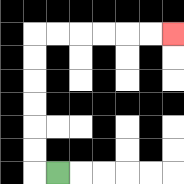{'start': '[2, 7]', 'end': '[7, 1]', 'path_directions': 'L,U,U,U,U,U,U,R,R,R,R,R,R', 'path_coordinates': '[[2, 7], [1, 7], [1, 6], [1, 5], [1, 4], [1, 3], [1, 2], [1, 1], [2, 1], [3, 1], [4, 1], [5, 1], [6, 1], [7, 1]]'}